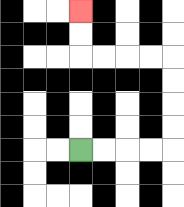{'start': '[3, 6]', 'end': '[3, 0]', 'path_directions': 'R,R,R,R,U,U,U,U,L,L,L,L,U,U', 'path_coordinates': '[[3, 6], [4, 6], [5, 6], [6, 6], [7, 6], [7, 5], [7, 4], [7, 3], [7, 2], [6, 2], [5, 2], [4, 2], [3, 2], [3, 1], [3, 0]]'}